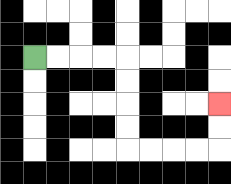{'start': '[1, 2]', 'end': '[9, 4]', 'path_directions': 'R,R,R,R,D,D,D,D,R,R,R,R,U,U', 'path_coordinates': '[[1, 2], [2, 2], [3, 2], [4, 2], [5, 2], [5, 3], [5, 4], [5, 5], [5, 6], [6, 6], [7, 6], [8, 6], [9, 6], [9, 5], [9, 4]]'}